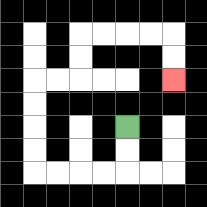{'start': '[5, 5]', 'end': '[7, 3]', 'path_directions': 'D,D,L,L,L,L,U,U,U,U,R,R,U,U,R,R,R,R,D,D', 'path_coordinates': '[[5, 5], [5, 6], [5, 7], [4, 7], [3, 7], [2, 7], [1, 7], [1, 6], [1, 5], [1, 4], [1, 3], [2, 3], [3, 3], [3, 2], [3, 1], [4, 1], [5, 1], [6, 1], [7, 1], [7, 2], [7, 3]]'}